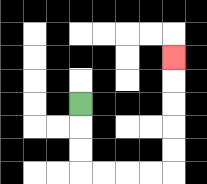{'start': '[3, 4]', 'end': '[7, 2]', 'path_directions': 'D,D,D,R,R,R,R,U,U,U,U,U', 'path_coordinates': '[[3, 4], [3, 5], [3, 6], [3, 7], [4, 7], [5, 7], [6, 7], [7, 7], [7, 6], [7, 5], [7, 4], [7, 3], [7, 2]]'}